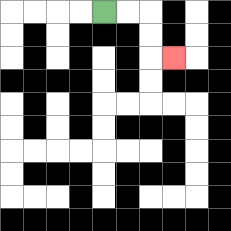{'start': '[4, 0]', 'end': '[7, 2]', 'path_directions': 'R,R,D,D,R', 'path_coordinates': '[[4, 0], [5, 0], [6, 0], [6, 1], [6, 2], [7, 2]]'}